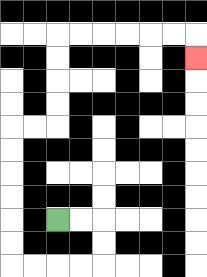{'start': '[2, 9]', 'end': '[8, 2]', 'path_directions': 'R,R,D,D,L,L,L,L,U,U,U,U,U,U,R,R,U,U,U,U,R,R,R,R,R,R,D', 'path_coordinates': '[[2, 9], [3, 9], [4, 9], [4, 10], [4, 11], [3, 11], [2, 11], [1, 11], [0, 11], [0, 10], [0, 9], [0, 8], [0, 7], [0, 6], [0, 5], [1, 5], [2, 5], [2, 4], [2, 3], [2, 2], [2, 1], [3, 1], [4, 1], [5, 1], [6, 1], [7, 1], [8, 1], [8, 2]]'}